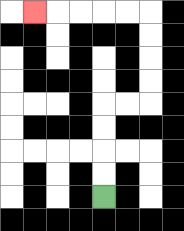{'start': '[4, 8]', 'end': '[1, 0]', 'path_directions': 'U,U,U,U,R,R,U,U,U,U,L,L,L,L,L', 'path_coordinates': '[[4, 8], [4, 7], [4, 6], [4, 5], [4, 4], [5, 4], [6, 4], [6, 3], [6, 2], [6, 1], [6, 0], [5, 0], [4, 0], [3, 0], [2, 0], [1, 0]]'}